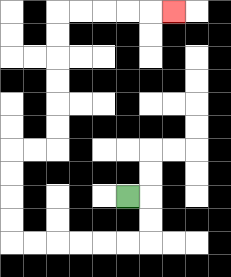{'start': '[5, 8]', 'end': '[7, 0]', 'path_directions': 'R,D,D,L,L,L,L,L,L,U,U,U,U,R,R,U,U,U,U,U,U,R,R,R,R,R', 'path_coordinates': '[[5, 8], [6, 8], [6, 9], [6, 10], [5, 10], [4, 10], [3, 10], [2, 10], [1, 10], [0, 10], [0, 9], [0, 8], [0, 7], [0, 6], [1, 6], [2, 6], [2, 5], [2, 4], [2, 3], [2, 2], [2, 1], [2, 0], [3, 0], [4, 0], [5, 0], [6, 0], [7, 0]]'}